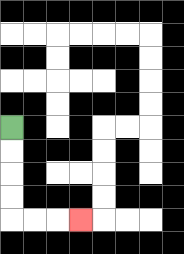{'start': '[0, 5]', 'end': '[3, 9]', 'path_directions': 'D,D,D,D,R,R,R', 'path_coordinates': '[[0, 5], [0, 6], [0, 7], [0, 8], [0, 9], [1, 9], [2, 9], [3, 9]]'}